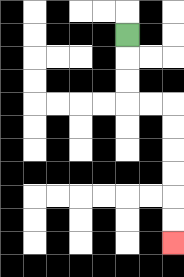{'start': '[5, 1]', 'end': '[7, 10]', 'path_directions': 'D,D,D,R,R,D,D,D,D,D,D', 'path_coordinates': '[[5, 1], [5, 2], [5, 3], [5, 4], [6, 4], [7, 4], [7, 5], [7, 6], [7, 7], [7, 8], [7, 9], [7, 10]]'}